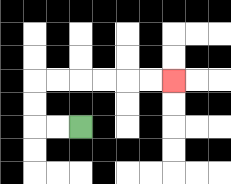{'start': '[3, 5]', 'end': '[7, 3]', 'path_directions': 'L,L,U,U,R,R,R,R,R,R', 'path_coordinates': '[[3, 5], [2, 5], [1, 5], [1, 4], [1, 3], [2, 3], [3, 3], [4, 3], [5, 3], [6, 3], [7, 3]]'}